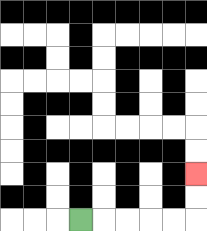{'start': '[3, 9]', 'end': '[8, 7]', 'path_directions': 'R,R,R,R,R,U,U', 'path_coordinates': '[[3, 9], [4, 9], [5, 9], [6, 9], [7, 9], [8, 9], [8, 8], [8, 7]]'}